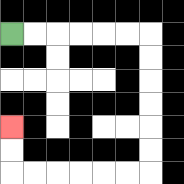{'start': '[0, 1]', 'end': '[0, 5]', 'path_directions': 'R,R,R,R,R,R,D,D,D,D,D,D,L,L,L,L,L,L,U,U', 'path_coordinates': '[[0, 1], [1, 1], [2, 1], [3, 1], [4, 1], [5, 1], [6, 1], [6, 2], [6, 3], [6, 4], [6, 5], [6, 6], [6, 7], [5, 7], [4, 7], [3, 7], [2, 7], [1, 7], [0, 7], [0, 6], [0, 5]]'}